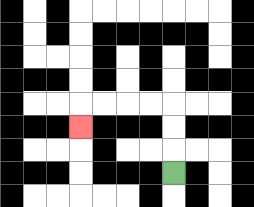{'start': '[7, 7]', 'end': '[3, 5]', 'path_directions': 'U,U,U,L,L,L,L,D', 'path_coordinates': '[[7, 7], [7, 6], [7, 5], [7, 4], [6, 4], [5, 4], [4, 4], [3, 4], [3, 5]]'}